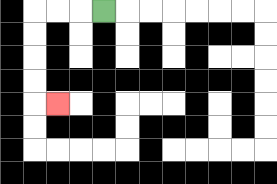{'start': '[4, 0]', 'end': '[2, 4]', 'path_directions': 'L,L,L,D,D,D,D,R', 'path_coordinates': '[[4, 0], [3, 0], [2, 0], [1, 0], [1, 1], [1, 2], [1, 3], [1, 4], [2, 4]]'}